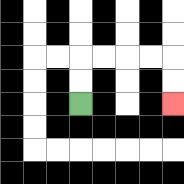{'start': '[3, 4]', 'end': '[7, 4]', 'path_directions': 'U,U,R,R,R,R,D,D', 'path_coordinates': '[[3, 4], [3, 3], [3, 2], [4, 2], [5, 2], [6, 2], [7, 2], [7, 3], [7, 4]]'}